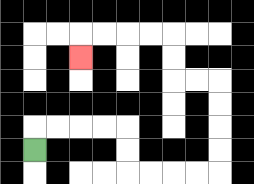{'start': '[1, 6]', 'end': '[3, 2]', 'path_directions': 'U,R,R,R,R,D,D,R,R,R,R,U,U,U,U,L,L,U,U,L,L,L,L,D', 'path_coordinates': '[[1, 6], [1, 5], [2, 5], [3, 5], [4, 5], [5, 5], [5, 6], [5, 7], [6, 7], [7, 7], [8, 7], [9, 7], [9, 6], [9, 5], [9, 4], [9, 3], [8, 3], [7, 3], [7, 2], [7, 1], [6, 1], [5, 1], [4, 1], [3, 1], [3, 2]]'}